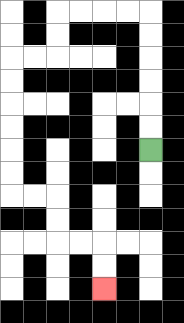{'start': '[6, 6]', 'end': '[4, 12]', 'path_directions': 'U,U,U,U,U,U,L,L,L,L,D,D,L,L,D,D,D,D,D,D,R,R,D,D,R,R,D,D', 'path_coordinates': '[[6, 6], [6, 5], [6, 4], [6, 3], [6, 2], [6, 1], [6, 0], [5, 0], [4, 0], [3, 0], [2, 0], [2, 1], [2, 2], [1, 2], [0, 2], [0, 3], [0, 4], [0, 5], [0, 6], [0, 7], [0, 8], [1, 8], [2, 8], [2, 9], [2, 10], [3, 10], [4, 10], [4, 11], [4, 12]]'}